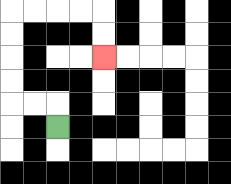{'start': '[2, 5]', 'end': '[4, 2]', 'path_directions': 'U,L,L,U,U,U,U,R,R,R,R,D,D', 'path_coordinates': '[[2, 5], [2, 4], [1, 4], [0, 4], [0, 3], [0, 2], [0, 1], [0, 0], [1, 0], [2, 0], [3, 0], [4, 0], [4, 1], [4, 2]]'}